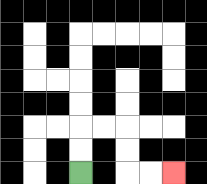{'start': '[3, 7]', 'end': '[7, 7]', 'path_directions': 'U,U,R,R,D,D,R,R', 'path_coordinates': '[[3, 7], [3, 6], [3, 5], [4, 5], [5, 5], [5, 6], [5, 7], [6, 7], [7, 7]]'}